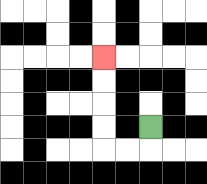{'start': '[6, 5]', 'end': '[4, 2]', 'path_directions': 'D,L,L,U,U,U,U', 'path_coordinates': '[[6, 5], [6, 6], [5, 6], [4, 6], [4, 5], [4, 4], [4, 3], [4, 2]]'}